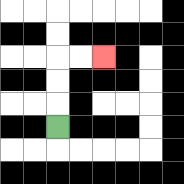{'start': '[2, 5]', 'end': '[4, 2]', 'path_directions': 'U,U,U,R,R', 'path_coordinates': '[[2, 5], [2, 4], [2, 3], [2, 2], [3, 2], [4, 2]]'}